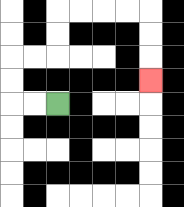{'start': '[2, 4]', 'end': '[6, 3]', 'path_directions': 'L,L,U,U,R,R,U,U,R,R,R,R,D,D,D', 'path_coordinates': '[[2, 4], [1, 4], [0, 4], [0, 3], [0, 2], [1, 2], [2, 2], [2, 1], [2, 0], [3, 0], [4, 0], [5, 0], [6, 0], [6, 1], [6, 2], [6, 3]]'}